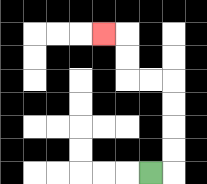{'start': '[6, 7]', 'end': '[4, 1]', 'path_directions': 'R,U,U,U,U,L,L,U,U,L', 'path_coordinates': '[[6, 7], [7, 7], [7, 6], [7, 5], [7, 4], [7, 3], [6, 3], [5, 3], [5, 2], [5, 1], [4, 1]]'}